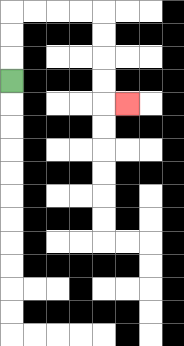{'start': '[0, 3]', 'end': '[5, 4]', 'path_directions': 'U,U,U,R,R,R,R,D,D,D,D,R', 'path_coordinates': '[[0, 3], [0, 2], [0, 1], [0, 0], [1, 0], [2, 0], [3, 0], [4, 0], [4, 1], [4, 2], [4, 3], [4, 4], [5, 4]]'}